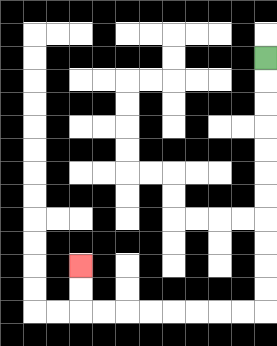{'start': '[11, 2]', 'end': '[3, 11]', 'path_directions': 'D,D,D,D,D,D,D,D,D,D,D,L,L,L,L,L,L,L,L,U,U', 'path_coordinates': '[[11, 2], [11, 3], [11, 4], [11, 5], [11, 6], [11, 7], [11, 8], [11, 9], [11, 10], [11, 11], [11, 12], [11, 13], [10, 13], [9, 13], [8, 13], [7, 13], [6, 13], [5, 13], [4, 13], [3, 13], [3, 12], [3, 11]]'}